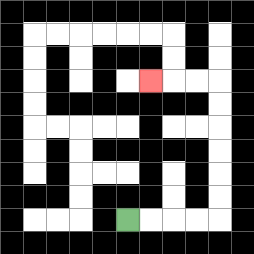{'start': '[5, 9]', 'end': '[6, 3]', 'path_directions': 'R,R,R,R,U,U,U,U,U,U,L,L,L', 'path_coordinates': '[[5, 9], [6, 9], [7, 9], [8, 9], [9, 9], [9, 8], [9, 7], [9, 6], [9, 5], [9, 4], [9, 3], [8, 3], [7, 3], [6, 3]]'}